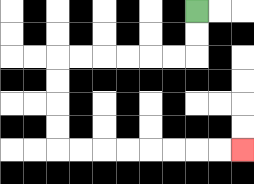{'start': '[8, 0]', 'end': '[10, 6]', 'path_directions': 'D,D,L,L,L,L,L,L,D,D,D,D,R,R,R,R,R,R,R,R', 'path_coordinates': '[[8, 0], [8, 1], [8, 2], [7, 2], [6, 2], [5, 2], [4, 2], [3, 2], [2, 2], [2, 3], [2, 4], [2, 5], [2, 6], [3, 6], [4, 6], [5, 6], [6, 6], [7, 6], [8, 6], [9, 6], [10, 6]]'}